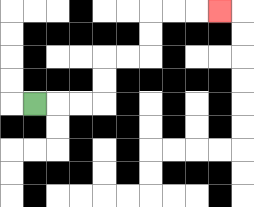{'start': '[1, 4]', 'end': '[9, 0]', 'path_directions': 'R,R,R,U,U,R,R,U,U,R,R,R', 'path_coordinates': '[[1, 4], [2, 4], [3, 4], [4, 4], [4, 3], [4, 2], [5, 2], [6, 2], [6, 1], [6, 0], [7, 0], [8, 0], [9, 0]]'}